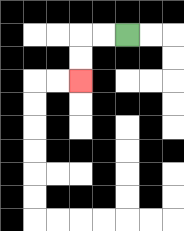{'start': '[5, 1]', 'end': '[3, 3]', 'path_directions': 'L,L,D,D', 'path_coordinates': '[[5, 1], [4, 1], [3, 1], [3, 2], [3, 3]]'}